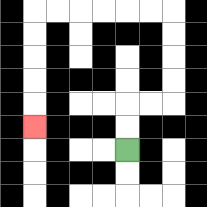{'start': '[5, 6]', 'end': '[1, 5]', 'path_directions': 'U,U,R,R,U,U,U,U,L,L,L,L,L,L,D,D,D,D,D', 'path_coordinates': '[[5, 6], [5, 5], [5, 4], [6, 4], [7, 4], [7, 3], [7, 2], [7, 1], [7, 0], [6, 0], [5, 0], [4, 0], [3, 0], [2, 0], [1, 0], [1, 1], [1, 2], [1, 3], [1, 4], [1, 5]]'}